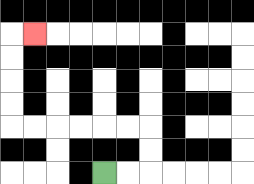{'start': '[4, 7]', 'end': '[1, 1]', 'path_directions': 'R,R,U,U,L,L,L,L,L,L,U,U,U,U,R', 'path_coordinates': '[[4, 7], [5, 7], [6, 7], [6, 6], [6, 5], [5, 5], [4, 5], [3, 5], [2, 5], [1, 5], [0, 5], [0, 4], [0, 3], [0, 2], [0, 1], [1, 1]]'}